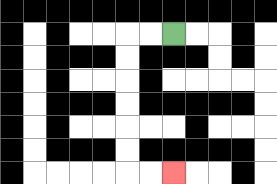{'start': '[7, 1]', 'end': '[7, 7]', 'path_directions': 'L,L,D,D,D,D,D,D,R,R', 'path_coordinates': '[[7, 1], [6, 1], [5, 1], [5, 2], [5, 3], [5, 4], [5, 5], [5, 6], [5, 7], [6, 7], [7, 7]]'}